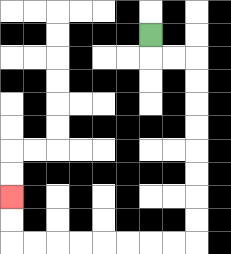{'start': '[6, 1]', 'end': '[0, 8]', 'path_directions': 'D,R,R,D,D,D,D,D,D,D,D,L,L,L,L,L,L,L,L,U,U', 'path_coordinates': '[[6, 1], [6, 2], [7, 2], [8, 2], [8, 3], [8, 4], [8, 5], [8, 6], [8, 7], [8, 8], [8, 9], [8, 10], [7, 10], [6, 10], [5, 10], [4, 10], [3, 10], [2, 10], [1, 10], [0, 10], [0, 9], [0, 8]]'}